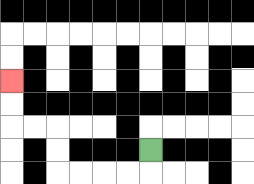{'start': '[6, 6]', 'end': '[0, 3]', 'path_directions': 'D,L,L,L,L,U,U,L,L,U,U', 'path_coordinates': '[[6, 6], [6, 7], [5, 7], [4, 7], [3, 7], [2, 7], [2, 6], [2, 5], [1, 5], [0, 5], [0, 4], [0, 3]]'}